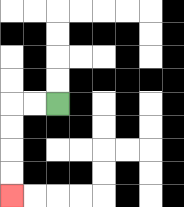{'start': '[2, 4]', 'end': '[0, 8]', 'path_directions': 'L,L,D,D,D,D', 'path_coordinates': '[[2, 4], [1, 4], [0, 4], [0, 5], [0, 6], [0, 7], [0, 8]]'}